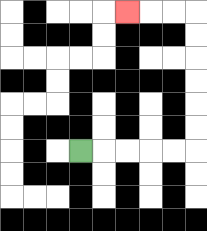{'start': '[3, 6]', 'end': '[5, 0]', 'path_directions': 'R,R,R,R,R,U,U,U,U,U,U,L,L,L', 'path_coordinates': '[[3, 6], [4, 6], [5, 6], [6, 6], [7, 6], [8, 6], [8, 5], [8, 4], [8, 3], [8, 2], [8, 1], [8, 0], [7, 0], [6, 0], [5, 0]]'}